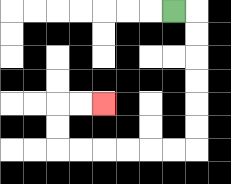{'start': '[7, 0]', 'end': '[4, 4]', 'path_directions': 'R,D,D,D,D,D,D,L,L,L,L,L,L,U,U,R,R', 'path_coordinates': '[[7, 0], [8, 0], [8, 1], [8, 2], [8, 3], [8, 4], [8, 5], [8, 6], [7, 6], [6, 6], [5, 6], [4, 6], [3, 6], [2, 6], [2, 5], [2, 4], [3, 4], [4, 4]]'}